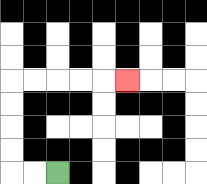{'start': '[2, 7]', 'end': '[5, 3]', 'path_directions': 'L,L,U,U,U,U,R,R,R,R,R', 'path_coordinates': '[[2, 7], [1, 7], [0, 7], [0, 6], [0, 5], [0, 4], [0, 3], [1, 3], [2, 3], [3, 3], [4, 3], [5, 3]]'}